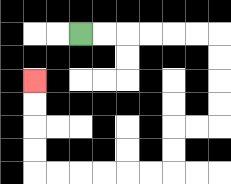{'start': '[3, 1]', 'end': '[1, 3]', 'path_directions': 'R,R,R,R,R,R,D,D,D,D,L,L,D,D,L,L,L,L,L,L,U,U,U,U', 'path_coordinates': '[[3, 1], [4, 1], [5, 1], [6, 1], [7, 1], [8, 1], [9, 1], [9, 2], [9, 3], [9, 4], [9, 5], [8, 5], [7, 5], [7, 6], [7, 7], [6, 7], [5, 7], [4, 7], [3, 7], [2, 7], [1, 7], [1, 6], [1, 5], [1, 4], [1, 3]]'}